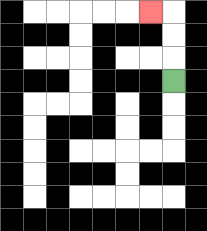{'start': '[7, 3]', 'end': '[6, 0]', 'path_directions': 'U,U,U,L', 'path_coordinates': '[[7, 3], [7, 2], [7, 1], [7, 0], [6, 0]]'}